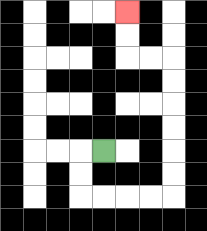{'start': '[4, 6]', 'end': '[5, 0]', 'path_directions': 'L,D,D,R,R,R,R,U,U,U,U,U,U,L,L,U,U', 'path_coordinates': '[[4, 6], [3, 6], [3, 7], [3, 8], [4, 8], [5, 8], [6, 8], [7, 8], [7, 7], [7, 6], [7, 5], [7, 4], [7, 3], [7, 2], [6, 2], [5, 2], [5, 1], [5, 0]]'}